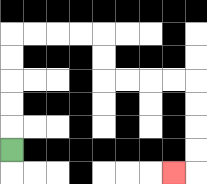{'start': '[0, 6]', 'end': '[7, 7]', 'path_directions': 'U,U,U,U,U,R,R,R,R,D,D,R,R,R,R,D,D,D,D,L', 'path_coordinates': '[[0, 6], [0, 5], [0, 4], [0, 3], [0, 2], [0, 1], [1, 1], [2, 1], [3, 1], [4, 1], [4, 2], [4, 3], [5, 3], [6, 3], [7, 3], [8, 3], [8, 4], [8, 5], [8, 6], [8, 7], [7, 7]]'}